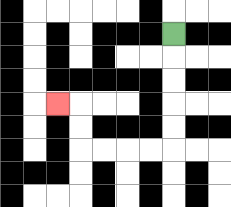{'start': '[7, 1]', 'end': '[2, 4]', 'path_directions': 'D,D,D,D,D,L,L,L,L,U,U,L', 'path_coordinates': '[[7, 1], [7, 2], [7, 3], [7, 4], [7, 5], [7, 6], [6, 6], [5, 6], [4, 6], [3, 6], [3, 5], [3, 4], [2, 4]]'}